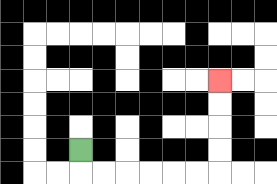{'start': '[3, 6]', 'end': '[9, 3]', 'path_directions': 'D,R,R,R,R,R,R,U,U,U,U', 'path_coordinates': '[[3, 6], [3, 7], [4, 7], [5, 7], [6, 7], [7, 7], [8, 7], [9, 7], [9, 6], [9, 5], [9, 4], [9, 3]]'}